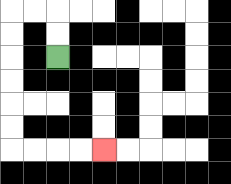{'start': '[2, 2]', 'end': '[4, 6]', 'path_directions': 'U,U,L,L,D,D,D,D,D,D,R,R,R,R', 'path_coordinates': '[[2, 2], [2, 1], [2, 0], [1, 0], [0, 0], [0, 1], [0, 2], [0, 3], [0, 4], [0, 5], [0, 6], [1, 6], [2, 6], [3, 6], [4, 6]]'}